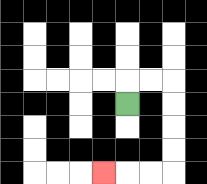{'start': '[5, 4]', 'end': '[4, 7]', 'path_directions': 'U,R,R,D,D,D,D,L,L,L', 'path_coordinates': '[[5, 4], [5, 3], [6, 3], [7, 3], [7, 4], [7, 5], [7, 6], [7, 7], [6, 7], [5, 7], [4, 7]]'}